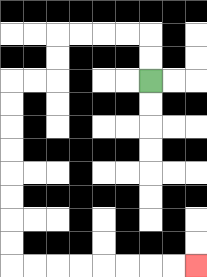{'start': '[6, 3]', 'end': '[8, 11]', 'path_directions': 'U,U,L,L,L,L,D,D,L,L,D,D,D,D,D,D,D,D,R,R,R,R,R,R,R,R', 'path_coordinates': '[[6, 3], [6, 2], [6, 1], [5, 1], [4, 1], [3, 1], [2, 1], [2, 2], [2, 3], [1, 3], [0, 3], [0, 4], [0, 5], [0, 6], [0, 7], [0, 8], [0, 9], [0, 10], [0, 11], [1, 11], [2, 11], [3, 11], [4, 11], [5, 11], [6, 11], [7, 11], [8, 11]]'}